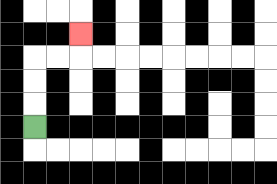{'start': '[1, 5]', 'end': '[3, 1]', 'path_directions': 'U,U,U,R,R,U', 'path_coordinates': '[[1, 5], [1, 4], [1, 3], [1, 2], [2, 2], [3, 2], [3, 1]]'}